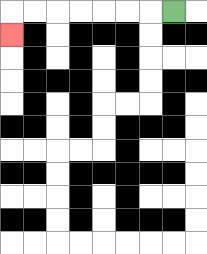{'start': '[7, 0]', 'end': '[0, 1]', 'path_directions': 'L,L,L,L,L,L,L,D', 'path_coordinates': '[[7, 0], [6, 0], [5, 0], [4, 0], [3, 0], [2, 0], [1, 0], [0, 0], [0, 1]]'}